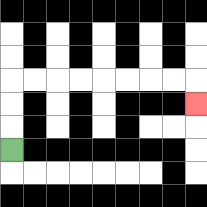{'start': '[0, 6]', 'end': '[8, 4]', 'path_directions': 'U,U,U,R,R,R,R,R,R,R,R,D', 'path_coordinates': '[[0, 6], [0, 5], [0, 4], [0, 3], [1, 3], [2, 3], [3, 3], [4, 3], [5, 3], [6, 3], [7, 3], [8, 3], [8, 4]]'}